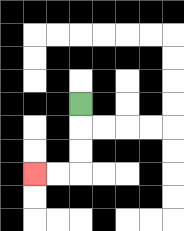{'start': '[3, 4]', 'end': '[1, 7]', 'path_directions': 'D,D,D,L,L', 'path_coordinates': '[[3, 4], [3, 5], [3, 6], [3, 7], [2, 7], [1, 7]]'}